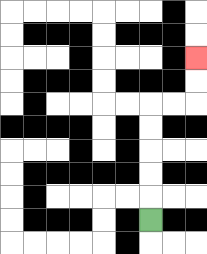{'start': '[6, 9]', 'end': '[8, 2]', 'path_directions': 'U,U,U,U,U,R,R,U,U', 'path_coordinates': '[[6, 9], [6, 8], [6, 7], [6, 6], [6, 5], [6, 4], [7, 4], [8, 4], [8, 3], [8, 2]]'}